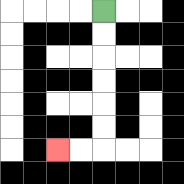{'start': '[4, 0]', 'end': '[2, 6]', 'path_directions': 'D,D,D,D,D,D,L,L', 'path_coordinates': '[[4, 0], [4, 1], [4, 2], [4, 3], [4, 4], [4, 5], [4, 6], [3, 6], [2, 6]]'}